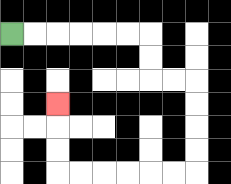{'start': '[0, 1]', 'end': '[2, 4]', 'path_directions': 'R,R,R,R,R,R,D,D,R,R,D,D,D,D,L,L,L,L,L,L,U,U,U', 'path_coordinates': '[[0, 1], [1, 1], [2, 1], [3, 1], [4, 1], [5, 1], [6, 1], [6, 2], [6, 3], [7, 3], [8, 3], [8, 4], [8, 5], [8, 6], [8, 7], [7, 7], [6, 7], [5, 7], [4, 7], [3, 7], [2, 7], [2, 6], [2, 5], [2, 4]]'}